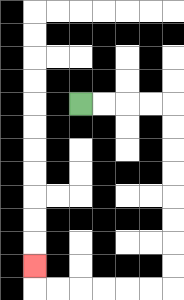{'start': '[3, 4]', 'end': '[1, 11]', 'path_directions': 'R,R,R,R,D,D,D,D,D,D,D,D,L,L,L,L,L,L,U', 'path_coordinates': '[[3, 4], [4, 4], [5, 4], [6, 4], [7, 4], [7, 5], [7, 6], [7, 7], [7, 8], [7, 9], [7, 10], [7, 11], [7, 12], [6, 12], [5, 12], [4, 12], [3, 12], [2, 12], [1, 12], [1, 11]]'}